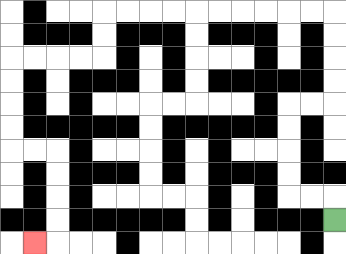{'start': '[14, 9]', 'end': '[1, 10]', 'path_directions': 'U,L,L,U,U,U,U,R,R,U,U,U,U,L,L,L,L,L,L,L,L,L,L,D,D,L,L,L,L,D,D,D,D,R,R,D,D,D,D,L', 'path_coordinates': '[[14, 9], [14, 8], [13, 8], [12, 8], [12, 7], [12, 6], [12, 5], [12, 4], [13, 4], [14, 4], [14, 3], [14, 2], [14, 1], [14, 0], [13, 0], [12, 0], [11, 0], [10, 0], [9, 0], [8, 0], [7, 0], [6, 0], [5, 0], [4, 0], [4, 1], [4, 2], [3, 2], [2, 2], [1, 2], [0, 2], [0, 3], [0, 4], [0, 5], [0, 6], [1, 6], [2, 6], [2, 7], [2, 8], [2, 9], [2, 10], [1, 10]]'}